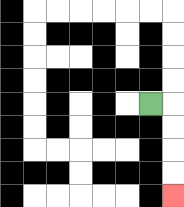{'start': '[6, 4]', 'end': '[7, 8]', 'path_directions': 'R,D,D,D,D', 'path_coordinates': '[[6, 4], [7, 4], [7, 5], [7, 6], [7, 7], [7, 8]]'}